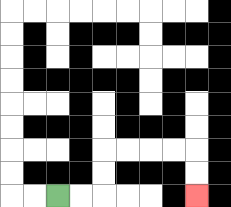{'start': '[2, 8]', 'end': '[8, 8]', 'path_directions': 'R,R,U,U,R,R,R,R,D,D', 'path_coordinates': '[[2, 8], [3, 8], [4, 8], [4, 7], [4, 6], [5, 6], [6, 6], [7, 6], [8, 6], [8, 7], [8, 8]]'}